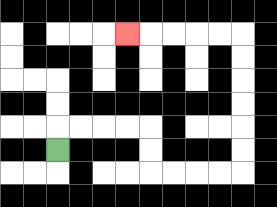{'start': '[2, 6]', 'end': '[5, 1]', 'path_directions': 'U,R,R,R,R,D,D,R,R,R,R,U,U,U,U,U,U,L,L,L,L,L', 'path_coordinates': '[[2, 6], [2, 5], [3, 5], [4, 5], [5, 5], [6, 5], [6, 6], [6, 7], [7, 7], [8, 7], [9, 7], [10, 7], [10, 6], [10, 5], [10, 4], [10, 3], [10, 2], [10, 1], [9, 1], [8, 1], [7, 1], [6, 1], [5, 1]]'}